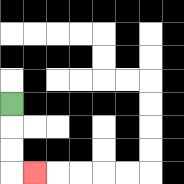{'start': '[0, 4]', 'end': '[1, 7]', 'path_directions': 'D,D,D,R', 'path_coordinates': '[[0, 4], [0, 5], [0, 6], [0, 7], [1, 7]]'}